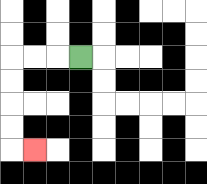{'start': '[3, 2]', 'end': '[1, 6]', 'path_directions': 'L,L,L,D,D,D,D,R', 'path_coordinates': '[[3, 2], [2, 2], [1, 2], [0, 2], [0, 3], [0, 4], [0, 5], [0, 6], [1, 6]]'}